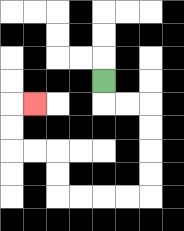{'start': '[4, 3]', 'end': '[1, 4]', 'path_directions': 'D,R,R,D,D,D,D,L,L,L,L,U,U,L,L,U,U,R', 'path_coordinates': '[[4, 3], [4, 4], [5, 4], [6, 4], [6, 5], [6, 6], [6, 7], [6, 8], [5, 8], [4, 8], [3, 8], [2, 8], [2, 7], [2, 6], [1, 6], [0, 6], [0, 5], [0, 4], [1, 4]]'}